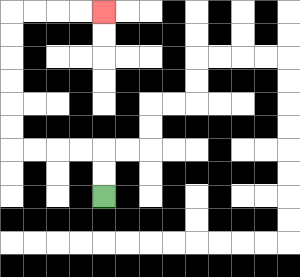{'start': '[4, 8]', 'end': '[4, 0]', 'path_directions': 'U,U,L,L,L,L,U,U,U,U,U,U,R,R,R,R', 'path_coordinates': '[[4, 8], [4, 7], [4, 6], [3, 6], [2, 6], [1, 6], [0, 6], [0, 5], [0, 4], [0, 3], [0, 2], [0, 1], [0, 0], [1, 0], [2, 0], [3, 0], [4, 0]]'}